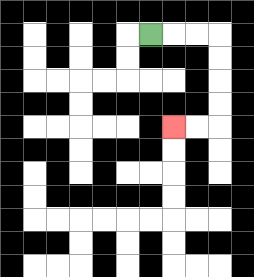{'start': '[6, 1]', 'end': '[7, 5]', 'path_directions': 'R,R,R,D,D,D,D,L,L', 'path_coordinates': '[[6, 1], [7, 1], [8, 1], [9, 1], [9, 2], [9, 3], [9, 4], [9, 5], [8, 5], [7, 5]]'}